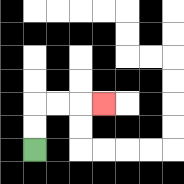{'start': '[1, 6]', 'end': '[4, 4]', 'path_directions': 'U,U,R,R,R', 'path_coordinates': '[[1, 6], [1, 5], [1, 4], [2, 4], [3, 4], [4, 4]]'}